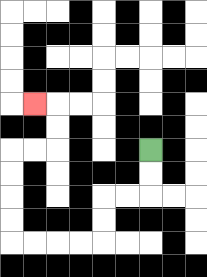{'start': '[6, 6]', 'end': '[1, 4]', 'path_directions': 'D,D,L,L,D,D,L,L,L,L,U,U,U,U,R,R,U,U,L', 'path_coordinates': '[[6, 6], [6, 7], [6, 8], [5, 8], [4, 8], [4, 9], [4, 10], [3, 10], [2, 10], [1, 10], [0, 10], [0, 9], [0, 8], [0, 7], [0, 6], [1, 6], [2, 6], [2, 5], [2, 4], [1, 4]]'}